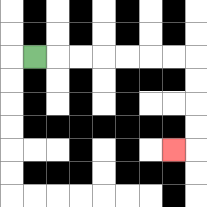{'start': '[1, 2]', 'end': '[7, 6]', 'path_directions': 'R,R,R,R,R,R,R,D,D,D,D,L', 'path_coordinates': '[[1, 2], [2, 2], [3, 2], [4, 2], [5, 2], [6, 2], [7, 2], [8, 2], [8, 3], [8, 4], [8, 5], [8, 6], [7, 6]]'}